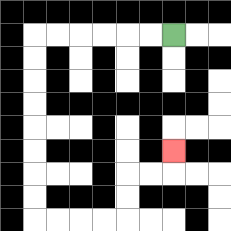{'start': '[7, 1]', 'end': '[7, 6]', 'path_directions': 'L,L,L,L,L,L,D,D,D,D,D,D,D,D,R,R,R,R,U,U,R,R,U', 'path_coordinates': '[[7, 1], [6, 1], [5, 1], [4, 1], [3, 1], [2, 1], [1, 1], [1, 2], [1, 3], [1, 4], [1, 5], [1, 6], [1, 7], [1, 8], [1, 9], [2, 9], [3, 9], [4, 9], [5, 9], [5, 8], [5, 7], [6, 7], [7, 7], [7, 6]]'}